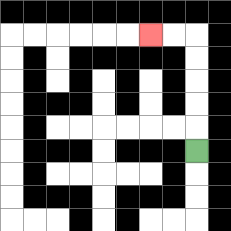{'start': '[8, 6]', 'end': '[6, 1]', 'path_directions': 'U,U,U,U,U,L,L', 'path_coordinates': '[[8, 6], [8, 5], [8, 4], [8, 3], [8, 2], [8, 1], [7, 1], [6, 1]]'}